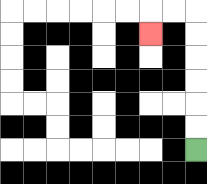{'start': '[8, 6]', 'end': '[6, 1]', 'path_directions': 'U,U,U,U,U,U,L,L,D', 'path_coordinates': '[[8, 6], [8, 5], [8, 4], [8, 3], [8, 2], [8, 1], [8, 0], [7, 0], [6, 0], [6, 1]]'}